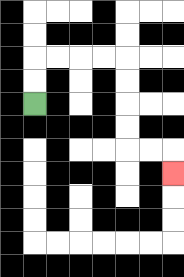{'start': '[1, 4]', 'end': '[7, 7]', 'path_directions': 'U,U,R,R,R,R,D,D,D,D,R,R,D', 'path_coordinates': '[[1, 4], [1, 3], [1, 2], [2, 2], [3, 2], [4, 2], [5, 2], [5, 3], [5, 4], [5, 5], [5, 6], [6, 6], [7, 6], [7, 7]]'}